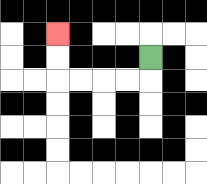{'start': '[6, 2]', 'end': '[2, 1]', 'path_directions': 'D,L,L,L,L,U,U', 'path_coordinates': '[[6, 2], [6, 3], [5, 3], [4, 3], [3, 3], [2, 3], [2, 2], [2, 1]]'}